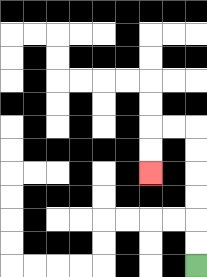{'start': '[8, 11]', 'end': '[6, 7]', 'path_directions': 'U,U,U,U,U,U,L,L,D,D', 'path_coordinates': '[[8, 11], [8, 10], [8, 9], [8, 8], [8, 7], [8, 6], [8, 5], [7, 5], [6, 5], [6, 6], [6, 7]]'}